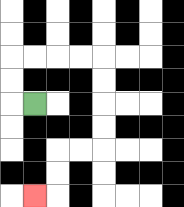{'start': '[1, 4]', 'end': '[1, 8]', 'path_directions': 'L,U,U,R,R,R,R,D,D,D,D,L,L,D,D,L', 'path_coordinates': '[[1, 4], [0, 4], [0, 3], [0, 2], [1, 2], [2, 2], [3, 2], [4, 2], [4, 3], [4, 4], [4, 5], [4, 6], [3, 6], [2, 6], [2, 7], [2, 8], [1, 8]]'}